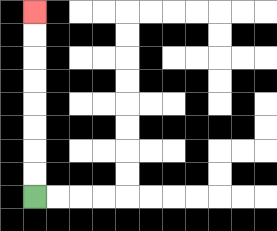{'start': '[1, 8]', 'end': '[1, 0]', 'path_directions': 'U,U,U,U,U,U,U,U', 'path_coordinates': '[[1, 8], [1, 7], [1, 6], [1, 5], [1, 4], [1, 3], [1, 2], [1, 1], [1, 0]]'}